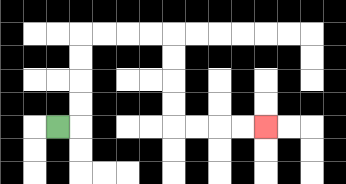{'start': '[2, 5]', 'end': '[11, 5]', 'path_directions': 'R,U,U,U,U,R,R,R,R,D,D,D,D,R,R,R,R', 'path_coordinates': '[[2, 5], [3, 5], [3, 4], [3, 3], [3, 2], [3, 1], [4, 1], [5, 1], [6, 1], [7, 1], [7, 2], [7, 3], [7, 4], [7, 5], [8, 5], [9, 5], [10, 5], [11, 5]]'}